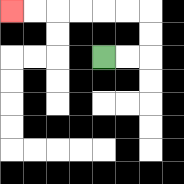{'start': '[4, 2]', 'end': '[0, 0]', 'path_directions': 'R,R,U,U,L,L,L,L,L,L', 'path_coordinates': '[[4, 2], [5, 2], [6, 2], [6, 1], [6, 0], [5, 0], [4, 0], [3, 0], [2, 0], [1, 0], [0, 0]]'}